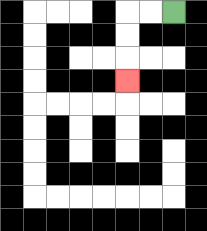{'start': '[7, 0]', 'end': '[5, 3]', 'path_directions': 'L,L,D,D,D', 'path_coordinates': '[[7, 0], [6, 0], [5, 0], [5, 1], [5, 2], [5, 3]]'}